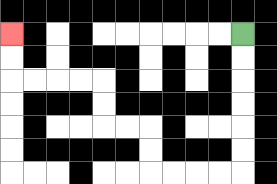{'start': '[10, 1]', 'end': '[0, 1]', 'path_directions': 'D,D,D,D,D,D,L,L,L,L,U,U,L,L,U,U,L,L,L,L,U,U', 'path_coordinates': '[[10, 1], [10, 2], [10, 3], [10, 4], [10, 5], [10, 6], [10, 7], [9, 7], [8, 7], [7, 7], [6, 7], [6, 6], [6, 5], [5, 5], [4, 5], [4, 4], [4, 3], [3, 3], [2, 3], [1, 3], [0, 3], [0, 2], [0, 1]]'}